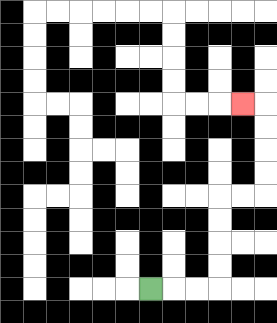{'start': '[6, 12]', 'end': '[10, 4]', 'path_directions': 'R,R,R,U,U,U,U,R,R,U,U,U,U,L', 'path_coordinates': '[[6, 12], [7, 12], [8, 12], [9, 12], [9, 11], [9, 10], [9, 9], [9, 8], [10, 8], [11, 8], [11, 7], [11, 6], [11, 5], [11, 4], [10, 4]]'}